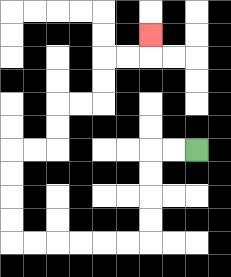{'start': '[8, 6]', 'end': '[6, 1]', 'path_directions': 'L,L,D,D,D,D,L,L,L,L,L,L,U,U,U,U,R,R,U,U,R,R,U,U,R,R,U', 'path_coordinates': '[[8, 6], [7, 6], [6, 6], [6, 7], [6, 8], [6, 9], [6, 10], [5, 10], [4, 10], [3, 10], [2, 10], [1, 10], [0, 10], [0, 9], [0, 8], [0, 7], [0, 6], [1, 6], [2, 6], [2, 5], [2, 4], [3, 4], [4, 4], [4, 3], [4, 2], [5, 2], [6, 2], [6, 1]]'}